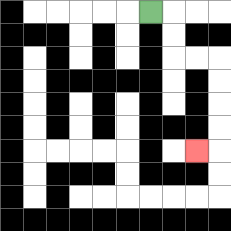{'start': '[6, 0]', 'end': '[8, 6]', 'path_directions': 'R,D,D,R,R,D,D,D,D,L', 'path_coordinates': '[[6, 0], [7, 0], [7, 1], [7, 2], [8, 2], [9, 2], [9, 3], [9, 4], [9, 5], [9, 6], [8, 6]]'}